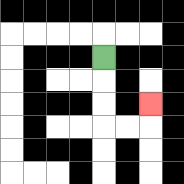{'start': '[4, 2]', 'end': '[6, 4]', 'path_directions': 'D,D,D,R,R,U', 'path_coordinates': '[[4, 2], [4, 3], [4, 4], [4, 5], [5, 5], [6, 5], [6, 4]]'}